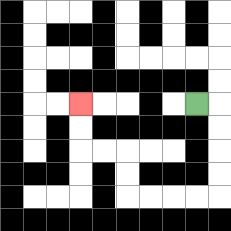{'start': '[8, 4]', 'end': '[3, 4]', 'path_directions': 'R,D,D,D,D,L,L,L,L,U,U,L,L,U,U', 'path_coordinates': '[[8, 4], [9, 4], [9, 5], [9, 6], [9, 7], [9, 8], [8, 8], [7, 8], [6, 8], [5, 8], [5, 7], [5, 6], [4, 6], [3, 6], [3, 5], [3, 4]]'}